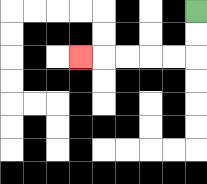{'start': '[8, 0]', 'end': '[3, 2]', 'path_directions': 'D,D,L,L,L,L,L', 'path_coordinates': '[[8, 0], [8, 1], [8, 2], [7, 2], [6, 2], [5, 2], [4, 2], [3, 2]]'}